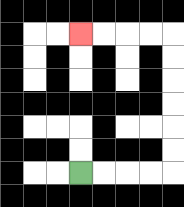{'start': '[3, 7]', 'end': '[3, 1]', 'path_directions': 'R,R,R,R,U,U,U,U,U,U,L,L,L,L', 'path_coordinates': '[[3, 7], [4, 7], [5, 7], [6, 7], [7, 7], [7, 6], [7, 5], [7, 4], [7, 3], [7, 2], [7, 1], [6, 1], [5, 1], [4, 1], [3, 1]]'}